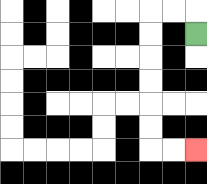{'start': '[8, 1]', 'end': '[8, 6]', 'path_directions': 'U,L,L,D,D,D,D,D,D,R,R', 'path_coordinates': '[[8, 1], [8, 0], [7, 0], [6, 0], [6, 1], [6, 2], [6, 3], [6, 4], [6, 5], [6, 6], [7, 6], [8, 6]]'}